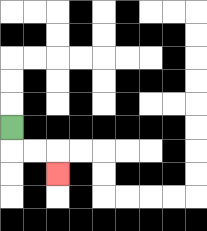{'start': '[0, 5]', 'end': '[2, 7]', 'path_directions': 'D,R,R,D', 'path_coordinates': '[[0, 5], [0, 6], [1, 6], [2, 6], [2, 7]]'}